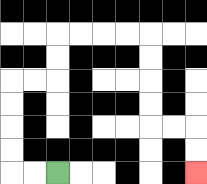{'start': '[2, 7]', 'end': '[8, 7]', 'path_directions': 'L,L,U,U,U,U,R,R,U,U,R,R,R,R,D,D,D,D,R,R,D,D', 'path_coordinates': '[[2, 7], [1, 7], [0, 7], [0, 6], [0, 5], [0, 4], [0, 3], [1, 3], [2, 3], [2, 2], [2, 1], [3, 1], [4, 1], [5, 1], [6, 1], [6, 2], [6, 3], [6, 4], [6, 5], [7, 5], [8, 5], [8, 6], [8, 7]]'}